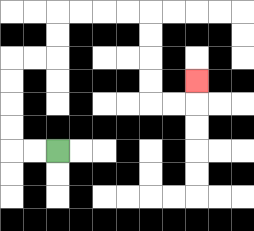{'start': '[2, 6]', 'end': '[8, 3]', 'path_directions': 'L,L,U,U,U,U,R,R,U,U,R,R,R,R,D,D,D,D,R,R,U', 'path_coordinates': '[[2, 6], [1, 6], [0, 6], [0, 5], [0, 4], [0, 3], [0, 2], [1, 2], [2, 2], [2, 1], [2, 0], [3, 0], [4, 0], [5, 0], [6, 0], [6, 1], [6, 2], [6, 3], [6, 4], [7, 4], [8, 4], [8, 3]]'}